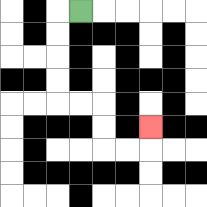{'start': '[3, 0]', 'end': '[6, 5]', 'path_directions': 'L,D,D,D,D,R,R,D,D,R,R,U', 'path_coordinates': '[[3, 0], [2, 0], [2, 1], [2, 2], [2, 3], [2, 4], [3, 4], [4, 4], [4, 5], [4, 6], [5, 6], [6, 6], [6, 5]]'}